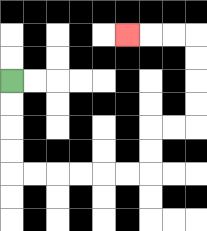{'start': '[0, 3]', 'end': '[5, 1]', 'path_directions': 'D,D,D,D,R,R,R,R,R,R,U,U,R,R,U,U,U,U,L,L,L', 'path_coordinates': '[[0, 3], [0, 4], [0, 5], [0, 6], [0, 7], [1, 7], [2, 7], [3, 7], [4, 7], [5, 7], [6, 7], [6, 6], [6, 5], [7, 5], [8, 5], [8, 4], [8, 3], [8, 2], [8, 1], [7, 1], [6, 1], [5, 1]]'}